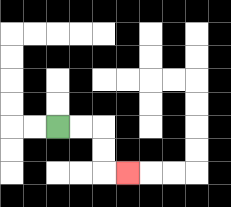{'start': '[2, 5]', 'end': '[5, 7]', 'path_directions': 'R,R,D,D,R', 'path_coordinates': '[[2, 5], [3, 5], [4, 5], [4, 6], [4, 7], [5, 7]]'}